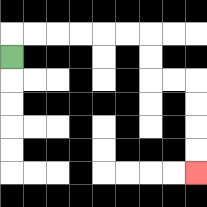{'start': '[0, 2]', 'end': '[8, 7]', 'path_directions': 'U,R,R,R,R,R,R,D,D,R,R,D,D,D,D', 'path_coordinates': '[[0, 2], [0, 1], [1, 1], [2, 1], [3, 1], [4, 1], [5, 1], [6, 1], [6, 2], [6, 3], [7, 3], [8, 3], [8, 4], [8, 5], [8, 6], [8, 7]]'}